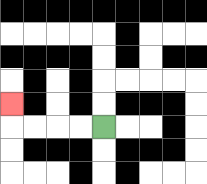{'start': '[4, 5]', 'end': '[0, 4]', 'path_directions': 'L,L,L,L,U', 'path_coordinates': '[[4, 5], [3, 5], [2, 5], [1, 5], [0, 5], [0, 4]]'}